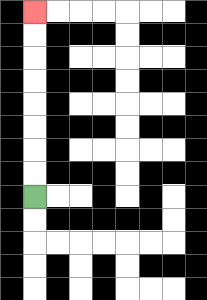{'start': '[1, 8]', 'end': '[1, 0]', 'path_directions': 'U,U,U,U,U,U,U,U', 'path_coordinates': '[[1, 8], [1, 7], [1, 6], [1, 5], [1, 4], [1, 3], [1, 2], [1, 1], [1, 0]]'}